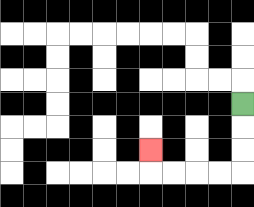{'start': '[10, 4]', 'end': '[6, 6]', 'path_directions': 'D,D,D,L,L,L,L,U', 'path_coordinates': '[[10, 4], [10, 5], [10, 6], [10, 7], [9, 7], [8, 7], [7, 7], [6, 7], [6, 6]]'}